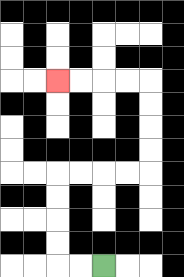{'start': '[4, 11]', 'end': '[2, 3]', 'path_directions': 'L,L,U,U,U,U,R,R,R,R,U,U,U,U,L,L,L,L', 'path_coordinates': '[[4, 11], [3, 11], [2, 11], [2, 10], [2, 9], [2, 8], [2, 7], [3, 7], [4, 7], [5, 7], [6, 7], [6, 6], [6, 5], [6, 4], [6, 3], [5, 3], [4, 3], [3, 3], [2, 3]]'}